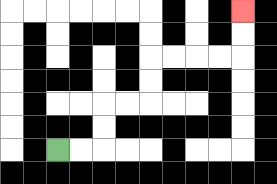{'start': '[2, 6]', 'end': '[10, 0]', 'path_directions': 'R,R,U,U,R,R,U,U,R,R,R,R,U,U', 'path_coordinates': '[[2, 6], [3, 6], [4, 6], [4, 5], [4, 4], [5, 4], [6, 4], [6, 3], [6, 2], [7, 2], [8, 2], [9, 2], [10, 2], [10, 1], [10, 0]]'}